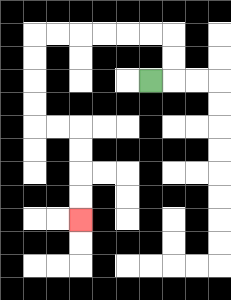{'start': '[6, 3]', 'end': '[3, 9]', 'path_directions': 'R,U,U,L,L,L,L,L,L,D,D,D,D,R,R,D,D,D,D', 'path_coordinates': '[[6, 3], [7, 3], [7, 2], [7, 1], [6, 1], [5, 1], [4, 1], [3, 1], [2, 1], [1, 1], [1, 2], [1, 3], [1, 4], [1, 5], [2, 5], [3, 5], [3, 6], [3, 7], [3, 8], [3, 9]]'}